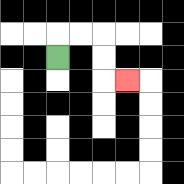{'start': '[2, 2]', 'end': '[5, 3]', 'path_directions': 'U,R,R,D,D,R', 'path_coordinates': '[[2, 2], [2, 1], [3, 1], [4, 1], [4, 2], [4, 3], [5, 3]]'}